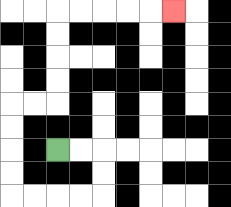{'start': '[2, 6]', 'end': '[7, 0]', 'path_directions': 'R,R,D,D,L,L,L,L,U,U,U,U,R,R,U,U,U,U,R,R,R,R,R', 'path_coordinates': '[[2, 6], [3, 6], [4, 6], [4, 7], [4, 8], [3, 8], [2, 8], [1, 8], [0, 8], [0, 7], [0, 6], [0, 5], [0, 4], [1, 4], [2, 4], [2, 3], [2, 2], [2, 1], [2, 0], [3, 0], [4, 0], [5, 0], [6, 0], [7, 0]]'}